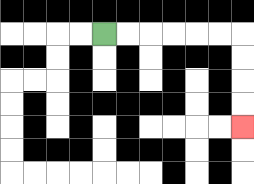{'start': '[4, 1]', 'end': '[10, 5]', 'path_directions': 'R,R,R,R,R,R,D,D,D,D', 'path_coordinates': '[[4, 1], [5, 1], [6, 1], [7, 1], [8, 1], [9, 1], [10, 1], [10, 2], [10, 3], [10, 4], [10, 5]]'}